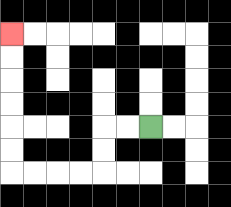{'start': '[6, 5]', 'end': '[0, 1]', 'path_directions': 'L,L,D,D,L,L,L,L,U,U,U,U,U,U', 'path_coordinates': '[[6, 5], [5, 5], [4, 5], [4, 6], [4, 7], [3, 7], [2, 7], [1, 7], [0, 7], [0, 6], [0, 5], [0, 4], [0, 3], [0, 2], [0, 1]]'}